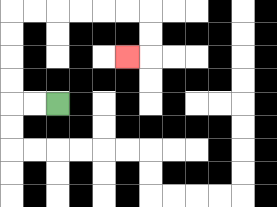{'start': '[2, 4]', 'end': '[5, 2]', 'path_directions': 'L,L,U,U,U,U,R,R,R,R,R,R,D,D,L', 'path_coordinates': '[[2, 4], [1, 4], [0, 4], [0, 3], [0, 2], [0, 1], [0, 0], [1, 0], [2, 0], [3, 0], [4, 0], [5, 0], [6, 0], [6, 1], [6, 2], [5, 2]]'}